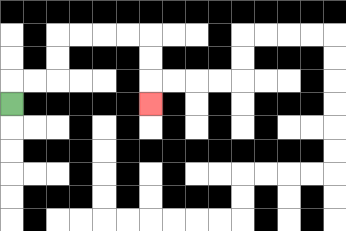{'start': '[0, 4]', 'end': '[6, 4]', 'path_directions': 'U,R,R,U,U,R,R,R,R,D,D,D', 'path_coordinates': '[[0, 4], [0, 3], [1, 3], [2, 3], [2, 2], [2, 1], [3, 1], [4, 1], [5, 1], [6, 1], [6, 2], [6, 3], [6, 4]]'}